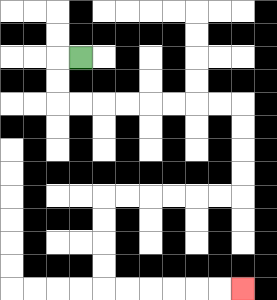{'start': '[3, 2]', 'end': '[10, 12]', 'path_directions': 'L,D,D,R,R,R,R,R,R,R,R,D,D,D,D,L,L,L,L,L,L,D,D,D,D,R,R,R,R,R,R', 'path_coordinates': '[[3, 2], [2, 2], [2, 3], [2, 4], [3, 4], [4, 4], [5, 4], [6, 4], [7, 4], [8, 4], [9, 4], [10, 4], [10, 5], [10, 6], [10, 7], [10, 8], [9, 8], [8, 8], [7, 8], [6, 8], [5, 8], [4, 8], [4, 9], [4, 10], [4, 11], [4, 12], [5, 12], [6, 12], [7, 12], [8, 12], [9, 12], [10, 12]]'}